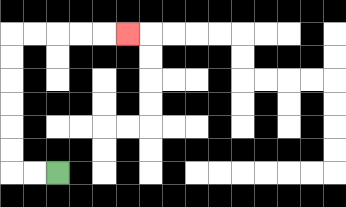{'start': '[2, 7]', 'end': '[5, 1]', 'path_directions': 'L,L,U,U,U,U,U,U,R,R,R,R,R', 'path_coordinates': '[[2, 7], [1, 7], [0, 7], [0, 6], [0, 5], [0, 4], [0, 3], [0, 2], [0, 1], [1, 1], [2, 1], [3, 1], [4, 1], [5, 1]]'}